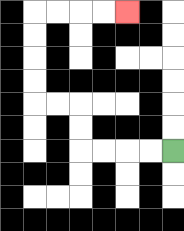{'start': '[7, 6]', 'end': '[5, 0]', 'path_directions': 'L,L,L,L,U,U,L,L,U,U,U,U,R,R,R,R', 'path_coordinates': '[[7, 6], [6, 6], [5, 6], [4, 6], [3, 6], [3, 5], [3, 4], [2, 4], [1, 4], [1, 3], [1, 2], [1, 1], [1, 0], [2, 0], [3, 0], [4, 0], [5, 0]]'}